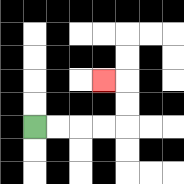{'start': '[1, 5]', 'end': '[4, 3]', 'path_directions': 'R,R,R,R,U,U,L', 'path_coordinates': '[[1, 5], [2, 5], [3, 5], [4, 5], [5, 5], [5, 4], [5, 3], [4, 3]]'}